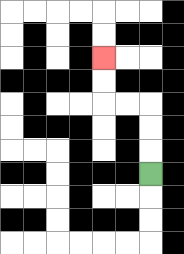{'start': '[6, 7]', 'end': '[4, 2]', 'path_directions': 'U,U,U,L,L,U,U', 'path_coordinates': '[[6, 7], [6, 6], [6, 5], [6, 4], [5, 4], [4, 4], [4, 3], [4, 2]]'}